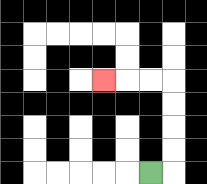{'start': '[6, 7]', 'end': '[4, 3]', 'path_directions': 'R,U,U,U,U,L,L,L', 'path_coordinates': '[[6, 7], [7, 7], [7, 6], [7, 5], [7, 4], [7, 3], [6, 3], [5, 3], [4, 3]]'}